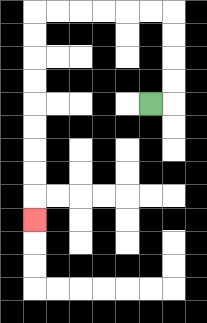{'start': '[6, 4]', 'end': '[1, 9]', 'path_directions': 'R,U,U,U,U,L,L,L,L,L,L,D,D,D,D,D,D,D,D,D', 'path_coordinates': '[[6, 4], [7, 4], [7, 3], [7, 2], [7, 1], [7, 0], [6, 0], [5, 0], [4, 0], [3, 0], [2, 0], [1, 0], [1, 1], [1, 2], [1, 3], [1, 4], [1, 5], [1, 6], [1, 7], [1, 8], [1, 9]]'}